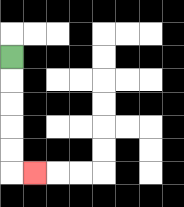{'start': '[0, 2]', 'end': '[1, 7]', 'path_directions': 'D,D,D,D,D,R', 'path_coordinates': '[[0, 2], [0, 3], [0, 4], [0, 5], [0, 6], [0, 7], [1, 7]]'}